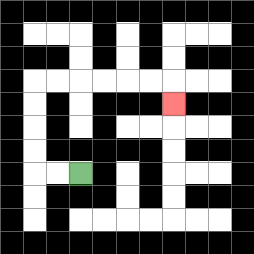{'start': '[3, 7]', 'end': '[7, 4]', 'path_directions': 'L,L,U,U,U,U,R,R,R,R,R,R,D', 'path_coordinates': '[[3, 7], [2, 7], [1, 7], [1, 6], [1, 5], [1, 4], [1, 3], [2, 3], [3, 3], [4, 3], [5, 3], [6, 3], [7, 3], [7, 4]]'}